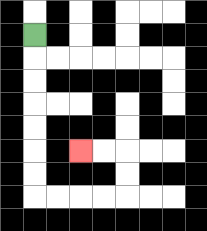{'start': '[1, 1]', 'end': '[3, 6]', 'path_directions': 'D,D,D,D,D,D,D,R,R,R,R,U,U,L,L', 'path_coordinates': '[[1, 1], [1, 2], [1, 3], [1, 4], [1, 5], [1, 6], [1, 7], [1, 8], [2, 8], [3, 8], [4, 8], [5, 8], [5, 7], [5, 6], [4, 6], [3, 6]]'}